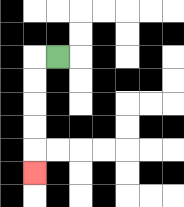{'start': '[2, 2]', 'end': '[1, 7]', 'path_directions': 'L,D,D,D,D,D', 'path_coordinates': '[[2, 2], [1, 2], [1, 3], [1, 4], [1, 5], [1, 6], [1, 7]]'}